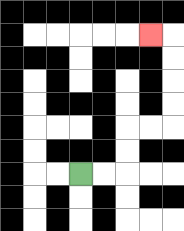{'start': '[3, 7]', 'end': '[6, 1]', 'path_directions': 'R,R,U,U,R,R,U,U,U,U,L', 'path_coordinates': '[[3, 7], [4, 7], [5, 7], [5, 6], [5, 5], [6, 5], [7, 5], [7, 4], [7, 3], [7, 2], [7, 1], [6, 1]]'}